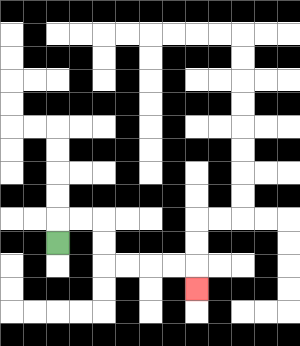{'start': '[2, 10]', 'end': '[8, 12]', 'path_directions': 'U,R,R,D,D,R,R,R,R,D', 'path_coordinates': '[[2, 10], [2, 9], [3, 9], [4, 9], [4, 10], [4, 11], [5, 11], [6, 11], [7, 11], [8, 11], [8, 12]]'}